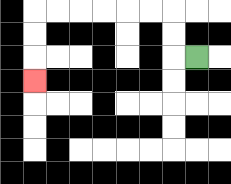{'start': '[8, 2]', 'end': '[1, 3]', 'path_directions': 'L,U,U,L,L,L,L,L,L,D,D,D', 'path_coordinates': '[[8, 2], [7, 2], [7, 1], [7, 0], [6, 0], [5, 0], [4, 0], [3, 0], [2, 0], [1, 0], [1, 1], [1, 2], [1, 3]]'}